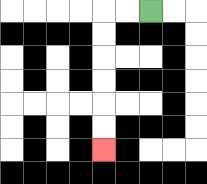{'start': '[6, 0]', 'end': '[4, 6]', 'path_directions': 'L,L,D,D,D,D,D,D', 'path_coordinates': '[[6, 0], [5, 0], [4, 0], [4, 1], [4, 2], [4, 3], [4, 4], [4, 5], [4, 6]]'}